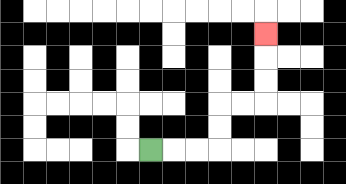{'start': '[6, 6]', 'end': '[11, 1]', 'path_directions': 'R,R,R,U,U,R,R,U,U,U', 'path_coordinates': '[[6, 6], [7, 6], [8, 6], [9, 6], [9, 5], [9, 4], [10, 4], [11, 4], [11, 3], [11, 2], [11, 1]]'}